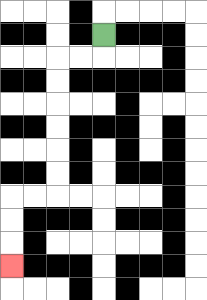{'start': '[4, 1]', 'end': '[0, 11]', 'path_directions': 'D,L,L,D,D,D,D,D,D,L,L,D,D,D', 'path_coordinates': '[[4, 1], [4, 2], [3, 2], [2, 2], [2, 3], [2, 4], [2, 5], [2, 6], [2, 7], [2, 8], [1, 8], [0, 8], [0, 9], [0, 10], [0, 11]]'}